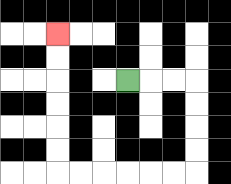{'start': '[5, 3]', 'end': '[2, 1]', 'path_directions': 'R,R,R,D,D,D,D,L,L,L,L,L,L,U,U,U,U,U,U', 'path_coordinates': '[[5, 3], [6, 3], [7, 3], [8, 3], [8, 4], [8, 5], [8, 6], [8, 7], [7, 7], [6, 7], [5, 7], [4, 7], [3, 7], [2, 7], [2, 6], [2, 5], [2, 4], [2, 3], [2, 2], [2, 1]]'}